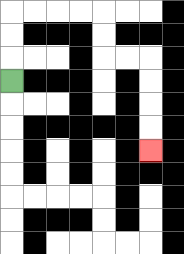{'start': '[0, 3]', 'end': '[6, 6]', 'path_directions': 'U,U,U,R,R,R,R,D,D,R,R,D,D,D,D', 'path_coordinates': '[[0, 3], [0, 2], [0, 1], [0, 0], [1, 0], [2, 0], [3, 0], [4, 0], [4, 1], [4, 2], [5, 2], [6, 2], [6, 3], [6, 4], [6, 5], [6, 6]]'}